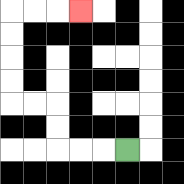{'start': '[5, 6]', 'end': '[3, 0]', 'path_directions': 'L,L,L,U,U,L,L,U,U,U,U,R,R,R', 'path_coordinates': '[[5, 6], [4, 6], [3, 6], [2, 6], [2, 5], [2, 4], [1, 4], [0, 4], [0, 3], [0, 2], [0, 1], [0, 0], [1, 0], [2, 0], [3, 0]]'}